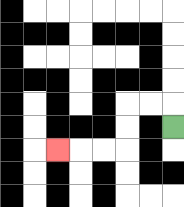{'start': '[7, 5]', 'end': '[2, 6]', 'path_directions': 'U,L,L,D,D,L,L,L', 'path_coordinates': '[[7, 5], [7, 4], [6, 4], [5, 4], [5, 5], [5, 6], [4, 6], [3, 6], [2, 6]]'}